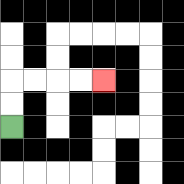{'start': '[0, 5]', 'end': '[4, 3]', 'path_directions': 'U,U,R,R,R,R', 'path_coordinates': '[[0, 5], [0, 4], [0, 3], [1, 3], [2, 3], [3, 3], [4, 3]]'}